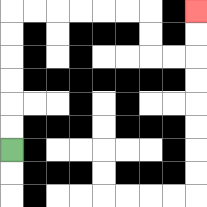{'start': '[0, 6]', 'end': '[8, 0]', 'path_directions': 'U,U,U,U,U,U,R,R,R,R,R,R,D,D,R,R,U,U', 'path_coordinates': '[[0, 6], [0, 5], [0, 4], [0, 3], [0, 2], [0, 1], [0, 0], [1, 0], [2, 0], [3, 0], [4, 0], [5, 0], [6, 0], [6, 1], [6, 2], [7, 2], [8, 2], [8, 1], [8, 0]]'}